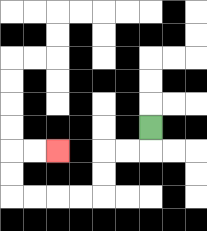{'start': '[6, 5]', 'end': '[2, 6]', 'path_directions': 'D,L,L,D,D,L,L,L,L,U,U,R,R', 'path_coordinates': '[[6, 5], [6, 6], [5, 6], [4, 6], [4, 7], [4, 8], [3, 8], [2, 8], [1, 8], [0, 8], [0, 7], [0, 6], [1, 6], [2, 6]]'}